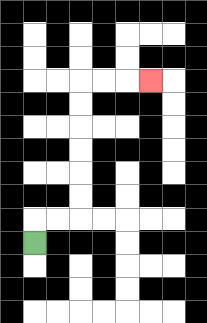{'start': '[1, 10]', 'end': '[6, 3]', 'path_directions': 'U,R,R,U,U,U,U,U,U,R,R,R', 'path_coordinates': '[[1, 10], [1, 9], [2, 9], [3, 9], [3, 8], [3, 7], [3, 6], [3, 5], [3, 4], [3, 3], [4, 3], [5, 3], [6, 3]]'}